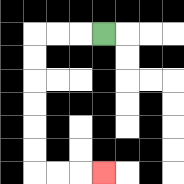{'start': '[4, 1]', 'end': '[4, 7]', 'path_directions': 'L,L,L,D,D,D,D,D,D,R,R,R', 'path_coordinates': '[[4, 1], [3, 1], [2, 1], [1, 1], [1, 2], [1, 3], [1, 4], [1, 5], [1, 6], [1, 7], [2, 7], [3, 7], [4, 7]]'}